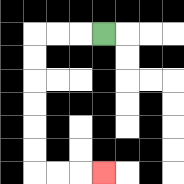{'start': '[4, 1]', 'end': '[4, 7]', 'path_directions': 'L,L,L,D,D,D,D,D,D,R,R,R', 'path_coordinates': '[[4, 1], [3, 1], [2, 1], [1, 1], [1, 2], [1, 3], [1, 4], [1, 5], [1, 6], [1, 7], [2, 7], [3, 7], [4, 7]]'}